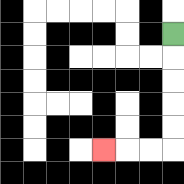{'start': '[7, 1]', 'end': '[4, 6]', 'path_directions': 'D,D,D,D,D,L,L,L', 'path_coordinates': '[[7, 1], [7, 2], [7, 3], [7, 4], [7, 5], [7, 6], [6, 6], [5, 6], [4, 6]]'}